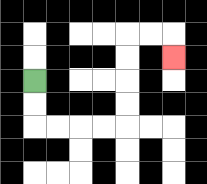{'start': '[1, 3]', 'end': '[7, 2]', 'path_directions': 'D,D,R,R,R,R,U,U,U,U,R,R,D', 'path_coordinates': '[[1, 3], [1, 4], [1, 5], [2, 5], [3, 5], [4, 5], [5, 5], [5, 4], [5, 3], [5, 2], [5, 1], [6, 1], [7, 1], [7, 2]]'}